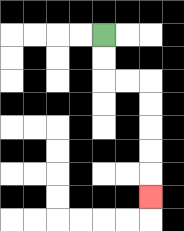{'start': '[4, 1]', 'end': '[6, 8]', 'path_directions': 'D,D,R,R,D,D,D,D,D', 'path_coordinates': '[[4, 1], [4, 2], [4, 3], [5, 3], [6, 3], [6, 4], [6, 5], [6, 6], [6, 7], [6, 8]]'}